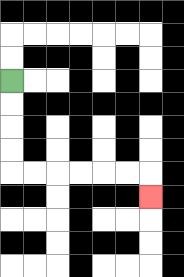{'start': '[0, 3]', 'end': '[6, 8]', 'path_directions': 'D,D,D,D,R,R,R,R,R,R,D', 'path_coordinates': '[[0, 3], [0, 4], [0, 5], [0, 6], [0, 7], [1, 7], [2, 7], [3, 7], [4, 7], [5, 7], [6, 7], [6, 8]]'}